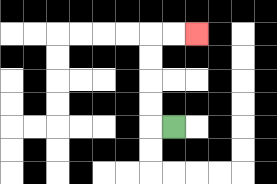{'start': '[7, 5]', 'end': '[8, 1]', 'path_directions': 'L,U,U,U,U,R,R', 'path_coordinates': '[[7, 5], [6, 5], [6, 4], [6, 3], [6, 2], [6, 1], [7, 1], [8, 1]]'}